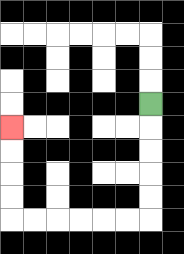{'start': '[6, 4]', 'end': '[0, 5]', 'path_directions': 'D,D,D,D,D,L,L,L,L,L,L,U,U,U,U', 'path_coordinates': '[[6, 4], [6, 5], [6, 6], [6, 7], [6, 8], [6, 9], [5, 9], [4, 9], [3, 9], [2, 9], [1, 9], [0, 9], [0, 8], [0, 7], [0, 6], [0, 5]]'}